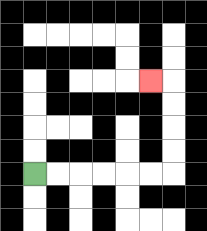{'start': '[1, 7]', 'end': '[6, 3]', 'path_directions': 'R,R,R,R,R,R,U,U,U,U,L', 'path_coordinates': '[[1, 7], [2, 7], [3, 7], [4, 7], [5, 7], [6, 7], [7, 7], [7, 6], [7, 5], [7, 4], [7, 3], [6, 3]]'}